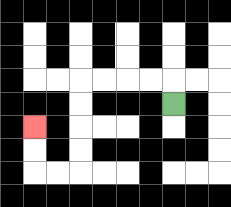{'start': '[7, 4]', 'end': '[1, 5]', 'path_directions': 'U,L,L,L,L,D,D,D,D,L,L,U,U', 'path_coordinates': '[[7, 4], [7, 3], [6, 3], [5, 3], [4, 3], [3, 3], [3, 4], [3, 5], [3, 6], [3, 7], [2, 7], [1, 7], [1, 6], [1, 5]]'}